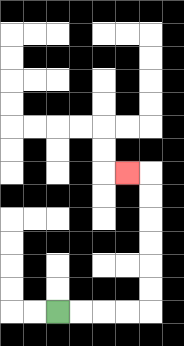{'start': '[2, 13]', 'end': '[5, 7]', 'path_directions': 'R,R,R,R,U,U,U,U,U,U,L', 'path_coordinates': '[[2, 13], [3, 13], [4, 13], [5, 13], [6, 13], [6, 12], [6, 11], [6, 10], [6, 9], [6, 8], [6, 7], [5, 7]]'}